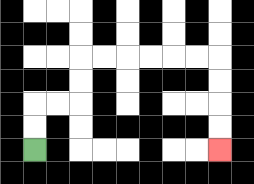{'start': '[1, 6]', 'end': '[9, 6]', 'path_directions': 'U,U,R,R,U,U,R,R,R,R,R,R,D,D,D,D', 'path_coordinates': '[[1, 6], [1, 5], [1, 4], [2, 4], [3, 4], [3, 3], [3, 2], [4, 2], [5, 2], [6, 2], [7, 2], [8, 2], [9, 2], [9, 3], [9, 4], [9, 5], [9, 6]]'}